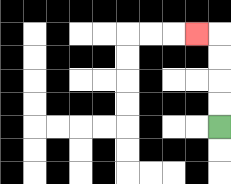{'start': '[9, 5]', 'end': '[8, 1]', 'path_directions': 'U,U,U,U,L', 'path_coordinates': '[[9, 5], [9, 4], [9, 3], [9, 2], [9, 1], [8, 1]]'}